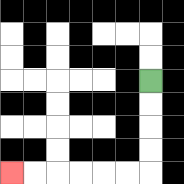{'start': '[6, 3]', 'end': '[0, 7]', 'path_directions': 'D,D,D,D,L,L,L,L,L,L', 'path_coordinates': '[[6, 3], [6, 4], [6, 5], [6, 6], [6, 7], [5, 7], [4, 7], [3, 7], [2, 7], [1, 7], [0, 7]]'}